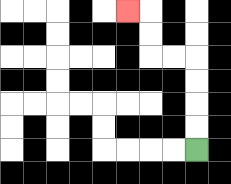{'start': '[8, 6]', 'end': '[5, 0]', 'path_directions': 'U,U,U,U,L,L,U,U,L', 'path_coordinates': '[[8, 6], [8, 5], [8, 4], [8, 3], [8, 2], [7, 2], [6, 2], [6, 1], [6, 0], [5, 0]]'}